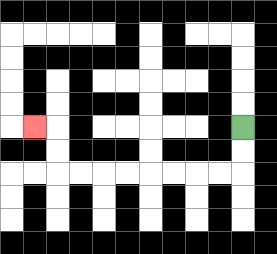{'start': '[10, 5]', 'end': '[1, 5]', 'path_directions': 'D,D,L,L,L,L,L,L,L,L,U,U,L', 'path_coordinates': '[[10, 5], [10, 6], [10, 7], [9, 7], [8, 7], [7, 7], [6, 7], [5, 7], [4, 7], [3, 7], [2, 7], [2, 6], [2, 5], [1, 5]]'}